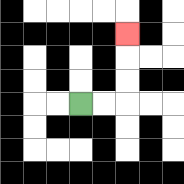{'start': '[3, 4]', 'end': '[5, 1]', 'path_directions': 'R,R,U,U,U', 'path_coordinates': '[[3, 4], [4, 4], [5, 4], [5, 3], [5, 2], [5, 1]]'}